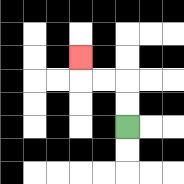{'start': '[5, 5]', 'end': '[3, 2]', 'path_directions': 'U,U,L,L,U', 'path_coordinates': '[[5, 5], [5, 4], [5, 3], [4, 3], [3, 3], [3, 2]]'}